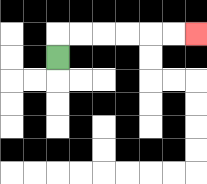{'start': '[2, 2]', 'end': '[8, 1]', 'path_directions': 'U,R,R,R,R,R,R', 'path_coordinates': '[[2, 2], [2, 1], [3, 1], [4, 1], [5, 1], [6, 1], [7, 1], [8, 1]]'}